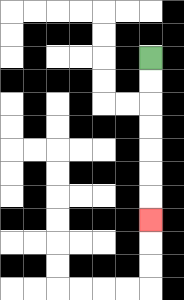{'start': '[6, 2]', 'end': '[6, 9]', 'path_directions': 'D,D,D,D,D,D,D', 'path_coordinates': '[[6, 2], [6, 3], [6, 4], [6, 5], [6, 6], [6, 7], [6, 8], [6, 9]]'}